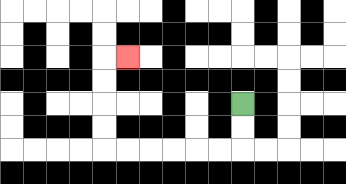{'start': '[10, 4]', 'end': '[5, 2]', 'path_directions': 'D,D,L,L,L,L,L,L,U,U,U,U,R', 'path_coordinates': '[[10, 4], [10, 5], [10, 6], [9, 6], [8, 6], [7, 6], [6, 6], [5, 6], [4, 6], [4, 5], [4, 4], [4, 3], [4, 2], [5, 2]]'}